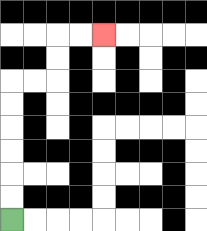{'start': '[0, 9]', 'end': '[4, 1]', 'path_directions': 'U,U,U,U,U,U,R,R,U,U,R,R', 'path_coordinates': '[[0, 9], [0, 8], [0, 7], [0, 6], [0, 5], [0, 4], [0, 3], [1, 3], [2, 3], [2, 2], [2, 1], [3, 1], [4, 1]]'}